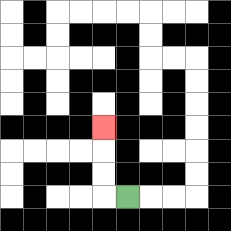{'start': '[5, 8]', 'end': '[4, 5]', 'path_directions': 'L,U,U,U', 'path_coordinates': '[[5, 8], [4, 8], [4, 7], [4, 6], [4, 5]]'}